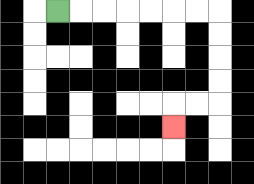{'start': '[2, 0]', 'end': '[7, 5]', 'path_directions': 'R,R,R,R,R,R,R,D,D,D,D,L,L,D', 'path_coordinates': '[[2, 0], [3, 0], [4, 0], [5, 0], [6, 0], [7, 0], [8, 0], [9, 0], [9, 1], [9, 2], [9, 3], [9, 4], [8, 4], [7, 4], [7, 5]]'}